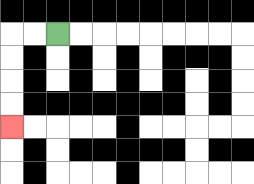{'start': '[2, 1]', 'end': '[0, 5]', 'path_directions': 'L,L,D,D,D,D', 'path_coordinates': '[[2, 1], [1, 1], [0, 1], [0, 2], [0, 3], [0, 4], [0, 5]]'}